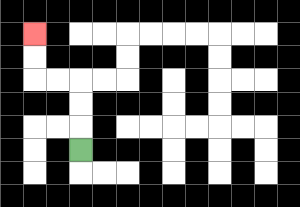{'start': '[3, 6]', 'end': '[1, 1]', 'path_directions': 'U,U,U,L,L,U,U', 'path_coordinates': '[[3, 6], [3, 5], [3, 4], [3, 3], [2, 3], [1, 3], [1, 2], [1, 1]]'}